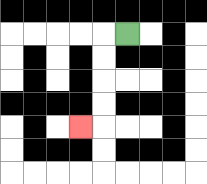{'start': '[5, 1]', 'end': '[3, 5]', 'path_directions': 'L,D,D,D,D,L', 'path_coordinates': '[[5, 1], [4, 1], [4, 2], [4, 3], [4, 4], [4, 5], [3, 5]]'}